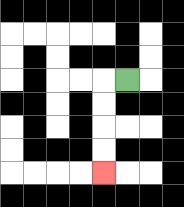{'start': '[5, 3]', 'end': '[4, 7]', 'path_directions': 'L,D,D,D,D', 'path_coordinates': '[[5, 3], [4, 3], [4, 4], [4, 5], [4, 6], [4, 7]]'}